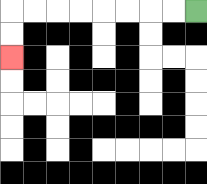{'start': '[8, 0]', 'end': '[0, 2]', 'path_directions': 'L,L,L,L,L,L,L,L,D,D', 'path_coordinates': '[[8, 0], [7, 0], [6, 0], [5, 0], [4, 0], [3, 0], [2, 0], [1, 0], [0, 0], [0, 1], [0, 2]]'}